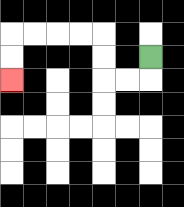{'start': '[6, 2]', 'end': '[0, 3]', 'path_directions': 'D,L,L,U,U,L,L,L,L,D,D', 'path_coordinates': '[[6, 2], [6, 3], [5, 3], [4, 3], [4, 2], [4, 1], [3, 1], [2, 1], [1, 1], [0, 1], [0, 2], [0, 3]]'}